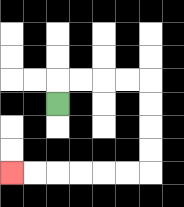{'start': '[2, 4]', 'end': '[0, 7]', 'path_directions': 'U,R,R,R,R,D,D,D,D,L,L,L,L,L,L', 'path_coordinates': '[[2, 4], [2, 3], [3, 3], [4, 3], [5, 3], [6, 3], [6, 4], [6, 5], [6, 6], [6, 7], [5, 7], [4, 7], [3, 7], [2, 7], [1, 7], [0, 7]]'}